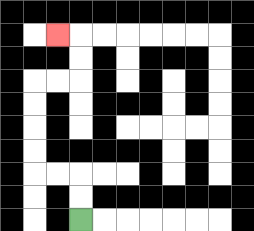{'start': '[3, 9]', 'end': '[2, 1]', 'path_directions': 'U,U,L,L,U,U,U,U,R,R,U,U,L', 'path_coordinates': '[[3, 9], [3, 8], [3, 7], [2, 7], [1, 7], [1, 6], [1, 5], [1, 4], [1, 3], [2, 3], [3, 3], [3, 2], [3, 1], [2, 1]]'}